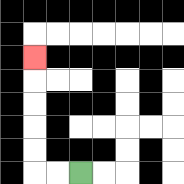{'start': '[3, 7]', 'end': '[1, 2]', 'path_directions': 'L,L,U,U,U,U,U', 'path_coordinates': '[[3, 7], [2, 7], [1, 7], [1, 6], [1, 5], [1, 4], [1, 3], [1, 2]]'}